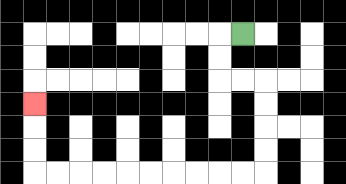{'start': '[10, 1]', 'end': '[1, 4]', 'path_directions': 'L,D,D,R,R,D,D,D,D,L,L,L,L,L,L,L,L,L,L,U,U,U', 'path_coordinates': '[[10, 1], [9, 1], [9, 2], [9, 3], [10, 3], [11, 3], [11, 4], [11, 5], [11, 6], [11, 7], [10, 7], [9, 7], [8, 7], [7, 7], [6, 7], [5, 7], [4, 7], [3, 7], [2, 7], [1, 7], [1, 6], [1, 5], [1, 4]]'}